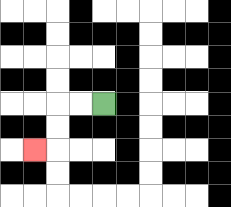{'start': '[4, 4]', 'end': '[1, 6]', 'path_directions': 'L,L,D,D,L', 'path_coordinates': '[[4, 4], [3, 4], [2, 4], [2, 5], [2, 6], [1, 6]]'}